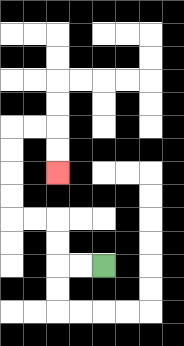{'start': '[4, 11]', 'end': '[2, 7]', 'path_directions': 'L,L,U,U,L,L,U,U,U,U,R,R,D,D', 'path_coordinates': '[[4, 11], [3, 11], [2, 11], [2, 10], [2, 9], [1, 9], [0, 9], [0, 8], [0, 7], [0, 6], [0, 5], [1, 5], [2, 5], [2, 6], [2, 7]]'}